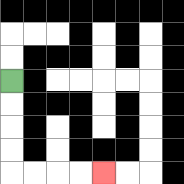{'start': '[0, 3]', 'end': '[4, 7]', 'path_directions': 'D,D,D,D,R,R,R,R', 'path_coordinates': '[[0, 3], [0, 4], [0, 5], [0, 6], [0, 7], [1, 7], [2, 7], [3, 7], [4, 7]]'}